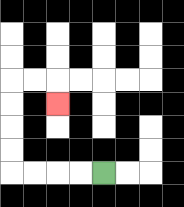{'start': '[4, 7]', 'end': '[2, 4]', 'path_directions': 'L,L,L,L,U,U,U,U,R,R,D', 'path_coordinates': '[[4, 7], [3, 7], [2, 7], [1, 7], [0, 7], [0, 6], [0, 5], [0, 4], [0, 3], [1, 3], [2, 3], [2, 4]]'}